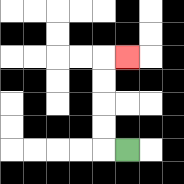{'start': '[5, 6]', 'end': '[5, 2]', 'path_directions': 'L,U,U,U,U,R', 'path_coordinates': '[[5, 6], [4, 6], [4, 5], [4, 4], [4, 3], [4, 2], [5, 2]]'}